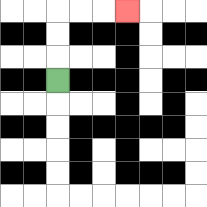{'start': '[2, 3]', 'end': '[5, 0]', 'path_directions': 'U,U,U,R,R,R', 'path_coordinates': '[[2, 3], [2, 2], [2, 1], [2, 0], [3, 0], [4, 0], [5, 0]]'}